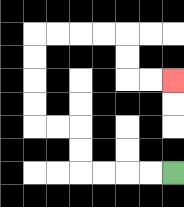{'start': '[7, 7]', 'end': '[7, 3]', 'path_directions': 'L,L,L,L,U,U,L,L,U,U,U,U,R,R,R,R,D,D,R,R', 'path_coordinates': '[[7, 7], [6, 7], [5, 7], [4, 7], [3, 7], [3, 6], [3, 5], [2, 5], [1, 5], [1, 4], [1, 3], [1, 2], [1, 1], [2, 1], [3, 1], [4, 1], [5, 1], [5, 2], [5, 3], [6, 3], [7, 3]]'}